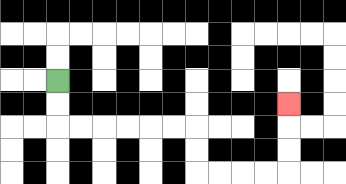{'start': '[2, 3]', 'end': '[12, 4]', 'path_directions': 'D,D,R,R,R,R,R,R,D,D,R,R,R,R,U,U,U', 'path_coordinates': '[[2, 3], [2, 4], [2, 5], [3, 5], [4, 5], [5, 5], [6, 5], [7, 5], [8, 5], [8, 6], [8, 7], [9, 7], [10, 7], [11, 7], [12, 7], [12, 6], [12, 5], [12, 4]]'}